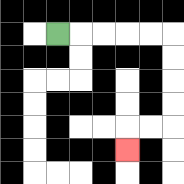{'start': '[2, 1]', 'end': '[5, 6]', 'path_directions': 'R,R,R,R,R,D,D,D,D,L,L,D', 'path_coordinates': '[[2, 1], [3, 1], [4, 1], [5, 1], [6, 1], [7, 1], [7, 2], [7, 3], [7, 4], [7, 5], [6, 5], [5, 5], [5, 6]]'}